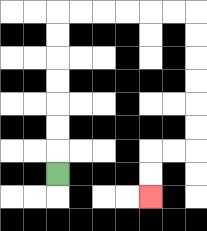{'start': '[2, 7]', 'end': '[6, 8]', 'path_directions': 'U,U,U,U,U,U,U,R,R,R,R,R,R,D,D,D,D,D,D,L,L,D,D', 'path_coordinates': '[[2, 7], [2, 6], [2, 5], [2, 4], [2, 3], [2, 2], [2, 1], [2, 0], [3, 0], [4, 0], [5, 0], [6, 0], [7, 0], [8, 0], [8, 1], [8, 2], [8, 3], [8, 4], [8, 5], [8, 6], [7, 6], [6, 6], [6, 7], [6, 8]]'}